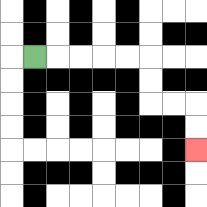{'start': '[1, 2]', 'end': '[8, 6]', 'path_directions': 'R,R,R,R,R,D,D,R,R,D,D', 'path_coordinates': '[[1, 2], [2, 2], [3, 2], [4, 2], [5, 2], [6, 2], [6, 3], [6, 4], [7, 4], [8, 4], [8, 5], [8, 6]]'}